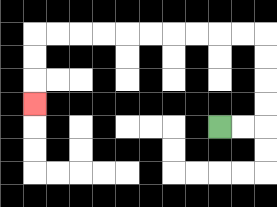{'start': '[9, 5]', 'end': '[1, 4]', 'path_directions': 'R,R,U,U,U,U,L,L,L,L,L,L,L,L,L,L,D,D,D', 'path_coordinates': '[[9, 5], [10, 5], [11, 5], [11, 4], [11, 3], [11, 2], [11, 1], [10, 1], [9, 1], [8, 1], [7, 1], [6, 1], [5, 1], [4, 1], [3, 1], [2, 1], [1, 1], [1, 2], [1, 3], [1, 4]]'}